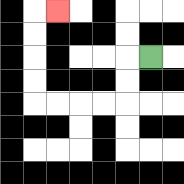{'start': '[6, 2]', 'end': '[2, 0]', 'path_directions': 'L,D,D,L,L,L,L,U,U,U,U,R', 'path_coordinates': '[[6, 2], [5, 2], [5, 3], [5, 4], [4, 4], [3, 4], [2, 4], [1, 4], [1, 3], [1, 2], [1, 1], [1, 0], [2, 0]]'}